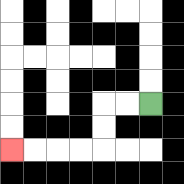{'start': '[6, 4]', 'end': '[0, 6]', 'path_directions': 'L,L,D,D,L,L,L,L', 'path_coordinates': '[[6, 4], [5, 4], [4, 4], [4, 5], [4, 6], [3, 6], [2, 6], [1, 6], [0, 6]]'}